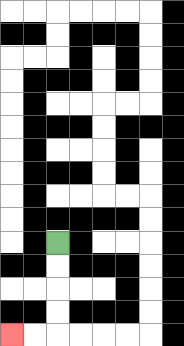{'start': '[2, 10]', 'end': '[0, 14]', 'path_directions': 'D,D,D,D,L,L', 'path_coordinates': '[[2, 10], [2, 11], [2, 12], [2, 13], [2, 14], [1, 14], [0, 14]]'}